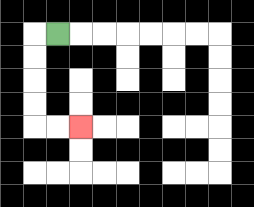{'start': '[2, 1]', 'end': '[3, 5]', 'path_directions': 'L,D,D,D,D,R,R', 'path_coordinates': '[[2, 1], [1, 1], [1, 2], [1, 3], [1, 4], [1, 5], [2, 5], [3, 5]]'}